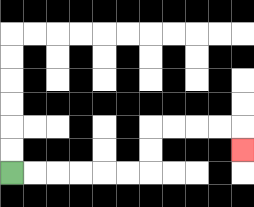{'start': '[0, 7]', 'end': '[10, 6]', 'path_directions': 'R,R,R,R,R,R,U,U,R,R,R,R,D', 'path_coordinates': '[[0, 7], [1, 7], [2, 7], [3, 7], [4, 7], [5, 7], [6, 7], [6, 6], [6, 5], [7, 5], [8, 5], [9, 5], [10, 5], [10, 6]]'}